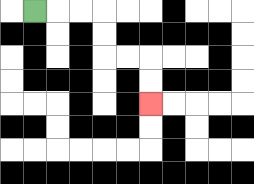{'start': '[1, 0]', 'end': '[6, 4]', 'path_directions': 'R,R,R,D,D,R,R,D,D', 'path_coordinates': '[[1, 0], [2, 0], [3, 0], [4, 0], [4, 1], [4, 2], [5, 2], [6, 2], [6, 3], [6, 4]]'}